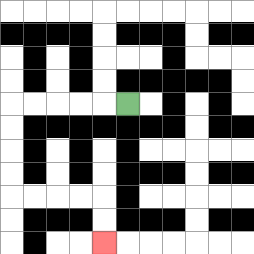{'start': '[5, 4]', 'end': '[4, 10]', 'path_directions': 'L,L,L,L,L,D,D,D,D,R,R,R,R,D,D', 'path_coordinates': '[[5, 4], [4, 4], [3, 4], [2, 4], [1, 4], [0, 4], [0, 5], [0, 6], [0, 7], [0, 8], [1, 8], [2, 8], [3, 8], [4, 8], [4, 9], [4, 10]]'}